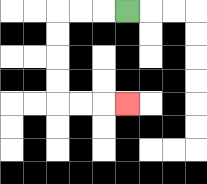{'start': '[5, 0]', 'end': '[5, 4]', 'path_directions': 'L,L,L,D,D,D,D,R,R,R', 'path_coordinates': '[[5, 0], [4, 0], [3, 0], [2, 0], [2, 1], [2, 2], [2, 3], [2, 4], [3, 4], [4, 4], [5, 4]]'}